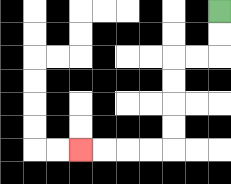{'start': '[9, 0]', 'end': '[3, 6]', 'path_directions': 'D,D,L,L,D,D,D,D,L,L,L,L', 'path_coordinates': '[[9, 0], [9, 1], [9, 2], [8, 2], [7, 2], [7, 3], [7, 4], [7, 5], [7, 6], [6, 6], [5, 6], [4, 6], [3, 6]]'}